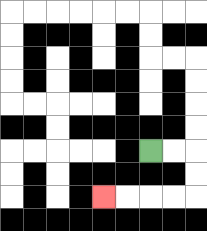{'start': '[6, 6]', 'end': '[4, 8]', 'path_directions': 'R,R,D,D,L,L,L,L', 'path_coordinates': '[[6, 6], [7, 6], [8, 6], [8, 7], [8, 8], [7, 8], [6, 8], [5, 8], [4, 8]]'}